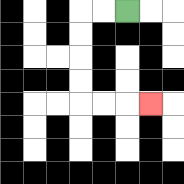{'start': '[5, 0]', 'end': '[6, 4]', 'path_directions': 'L,L,D,D,D,D,R,R,R', 'path_coordinates': '[[5, 0], [4, 0], [3, 0], [3, 1], [3, 2], [3, 3], [3, 4], [4, 4], [5, 4], [6, 4]]'}